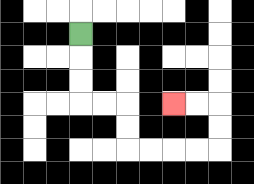{'start': '[3, 1]', 'end': '[7, 4]', 'path_directions': 'D,D,D,R,R,D,D,R,R,R,R,U,U,L,L', 'path_coordinates': '[[3, 1], [3, 2], [3, 3], [3, 4], [4, 4], [5, 4], [5, 5], [5, 6], [6, 6], [7, 6], [8, 6], [9, 6], [9, 5], [9, 4], [8, 4], [7, 4]]'}